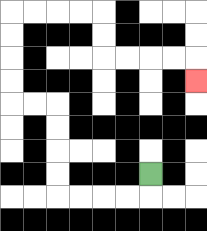{'start': '[6, 7]', 'end': '[8, 3]', 'path_directions': 'D,L,L,L,L,U,U,U,U,L,L,U,U,U,U,R,R,R,R,D,D,R,R,R,R,D', 'path_coordinates': '[[6, 7], [6, 8], [5, 8], [4, 8], [3, 8], [2, 8], [2, 7], [2, 6], [2, 5], [2, 4], [1, 4], [0, 4], [0, 3], [0, 2], [0, 1], [0, 0], [1, 0], [2, 0], [3, 0], [4, 0], [4, 1], [4, 2], [5, 2], [6, 2], [7, 2], [8, 2], [8, 3]]'}